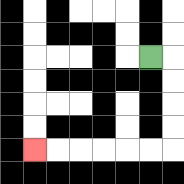{'start': '[6, 2]', 'end': '[1, 6]', 'path_directions': 'R,D,D,D,D,L,L,L,L,L,L', 'path_coordinates': '[[6, 2], [7, 2], [7, 3], [7, 4], [7, 5], [7, 6], [6, 6], [5, 6], [4, 6], [3, 6], [2, 6], [1, 6]]'}